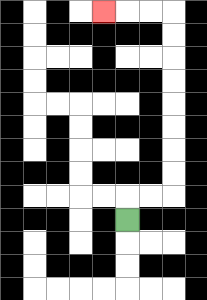{'start': '[5, 9]', 'end': '[4, 0]', 'path_directions': 'U,R,R,U,U,U,U,U,U,U,U,L,L,L', 'path_coordinates': '[[5, 9], [5, 8], [6, 8], [7, 8], [7, 7], [7, 6], [7, 5], [7, 4], [7, 3], [7, 2], [7, 1], [7, 0], [6, 0], [5, 0], [4, 0]]'}